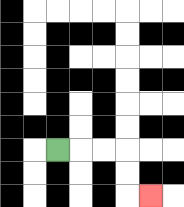{'start': '[2, 6]', 'end': '[6, 8]', 'path_directions': 'R,R,R,D,D,R', 'path_coordinates': '[[2, 6], [3, 6], [4, 6], [5, 6], [5, 7], [5, 8], [6, 8]]'}